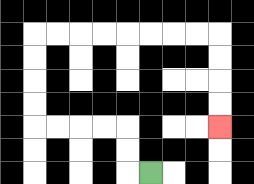{'start': '[6, 7]', 'end': '[9, 5]', 'path_directions': 'L,U,U,L,L,L,L,U,U,U,U,R,R,R,R,R,R,R,R,D,D,D,D', 'path_coordinates': '[[6, 7], [5, 7], [5, 6], [5, 5], [4, 5], [3, 5], [2, 5], [1, 5], [1, 4], [1, 3], [1, 2], [1, 1], [2, 1], [3, 1], [4, 1], [5, 1], [6, 1], [7, 1], [8, 1], [9, 1], [9, 2], [9, 3], [9, 4], [9, 5]]'}